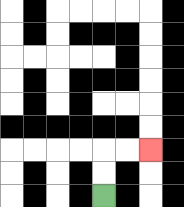{'start': '[4, 8]', 'end': '[6, 6]', 'path_directions': 'U,U,R,R', 'path_coordinates': '[[4, 8], [4, 7], [4, 6], [5, 6], [6, 6]]'}